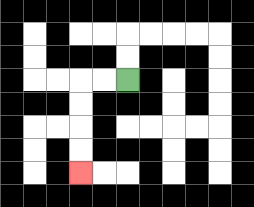{'start': '[5, 3]', 'end': '[3, 7]', 'path_directions': 'L,L,D,D,D,D', 'path_coordinates': '[[5, 3], [4, 3], [3, 3], [3, 4], [3, 5], [3, 6], [3, 7]]'}